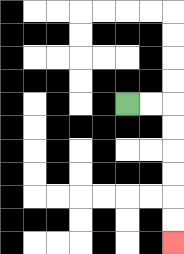{'start': '[5, 4]', 'end': '[7, 10]', 'path_directions': 'R,R,D,D,D,D,D,D', 'path_coordinates': '[[5, 4], [6, 4], [7, 4], [7, 5], [7, 6], [7, 7], [7, 8], [7, 9], [7, 10]]'}